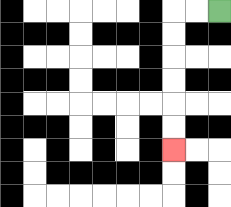{'start': '[9, 0]', 'end': '[7, 6]', 'path_directions': 'L,L,D,D,D,D,D,D', 'path_coordinates': '[[9, 0], [8, 0], [7, 0], [7, 1], [7, 2], [7, 3], [7, 4], [7, 5], [7, 6]]'}